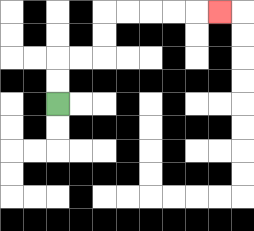{'start': '[2, 4]', 'end': '[9, 0]', 'path_directions': 'U,U,R,R,U,U,R,R,R,R,R', 'path_coordinates': '[[2, 4], [2, 3], [2, 2], [3, 2], [4, 2], [4, 1], [4, 0], [5, 0], [6, 0], [7, 0], [8, 0], [9, 0]]'}